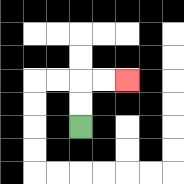{'start': '[3, 5]', 'end': '[5, 3]', 'path_directions': 'U,U,R,R', 'path_coordinates': '[[3, 5], [3, 4], [3, 3], [4, 3], [5, 3]]'}